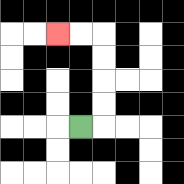{'start': '[3, 5]', 'end': '[2, 1]', 'path_directions': 'R,U,U,U,U,L,L', 'path_coordinates': '[[3, 5], [4, 5], [4, 4], [4, 3], [4, 2], [4, 1], [3, 1], [2, 1]]'}